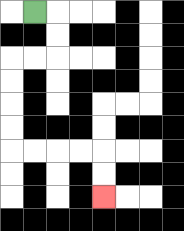{'start': '[1, 0]', 'end': '[4, 8]', 'path_directions': 'R,D,D,L,L,D,D,D,D,R,R,R,R,D,D', 'path_coordinates': '[[1, 0], [2, 0], [2, 1], [2, 2], [1, 2], [0, 2], [0, 3], [0, 4], [0, 5], [0, 6], [1, 6], [2, 6], [3, 6], [4, 6], [4, 7], [4, 8]]'}